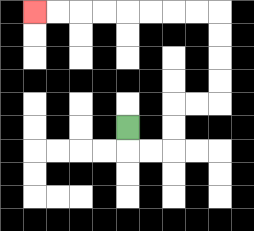{'start': '[5, 5]', 'end': '[1, 0]', 'path_directions': 'D,R,R,U,U,R,R,U,U,U,U,L,L,L,L,L,L,L,L', 'path_coordinates': '[[5, 5], [5, 6], [6, 6], [7, 6], [7, 5], [7, 4], [8, 4], [9, 4], [9, 3], [9, 2], [9, 1], [9, 0], [8, 0], [7, 0], [6, 0], [5, 0], [4, 0], [3, 0], [2, 0], [1, 0]]'}